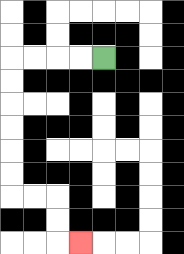{'start': '[4, 2]', 'end': '[3, 10]', 'path_directions': 'L,L,L,L,D,D,D,D,D,D,R,R,D,D,R', 'path_coordinates': '[[4, 2], [3, 2], [2, 2], [1, 2], [0, 2], [0, 3], [0, 4], [0, 5], [0, 6], [0, 7], [0, 8], [1, 8], [2, 8], [2, 9], [2, 10], [3, 10]]'}